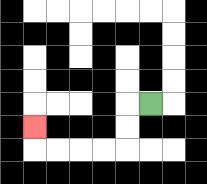{'start': '[6, 4]', 'end': '[1, 5]', 'path_directions': 'L,D,D,L,L,L,L,U', 'path_coordinates': '[[6, 4], [5, 4], [5, 5], [5, 6], [4, 6], [3, 6], [2, 6], [1, 6], [1, 5]]'}